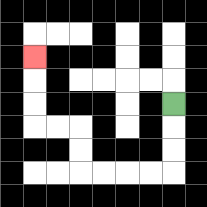{'start': '[7, 4]', 'end': '[1, 2]', 'path_directions': 'D,D,D,L,L,L,L,U,U,L,L,U,U,U', 'path_coordinates': '[[7, 4], [7, 5], [7, 6], [7, 7], [6, 7], [5, 7], [4, 7], [3, 7], [3, 6], [3, 5], [2, 5], [1, 5], [1, 4], [1, 3], [1, 2]]'}